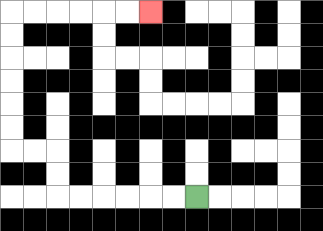{'start': '[8, 8]', 'end': '[6, 0]', 'path_directions': 'L,L,L,L,L,L,U,U,L,L,U,U,U,U,U,U,R,R,R,R,R,R', 'path_coordinates': '[[8, 8], [7, 8], [6, 8], [5, 8], [4, 8], [3, 8], [2, 8], [2, 7], [2, 6], [1, 6], [0, 6], [0, 5], [0, 4], [0, 3], [0, 2], [0, 1], [0, 0], [1, 0], [2, 0], [3, 0], [4, 0], [5, 0], [6, 0]]'}